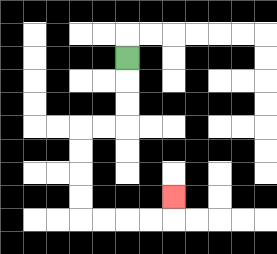{'start': '[5, 2]', 'end': '[7, 8]', 'path_directions': 'D,D,D,L,L,D,D,D,D,R,R,R,R,U', 'path_coordinates': '[[5, 2], [5, 3], [5, 4], [5, 5], [4, 5], [3, 5], [3, 6], [3, 7], [3, 8], [3, 9], [4, 9], [5, 9], [6, 9], [7, 9], [7, 8]]'}